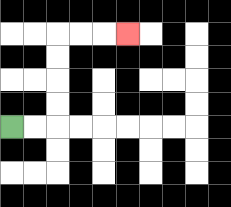{'start': '[0, 5]', 'end': '[5, 1]', 'path_directions': 'R,R,U,U,U,U,R,R,R', 'path_coordinates': '[[0, 5], [1, 5], [2, 5], [2, 4], [2, 3], [2, 2], [2, 1], [3, 1], [4, 1], [5, 1]]'}